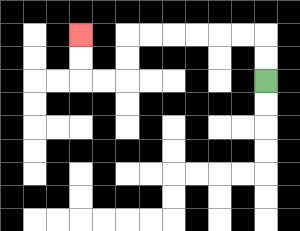{'start': '[11, 3]', 'end': '[3, 1]', 'path_directions': 'U,U,L,L,L,L,L,L,D,D,L,L,U,U', 'path_coordinates': '[[11, 3], [11, 2], [11, 1], [10, 1], [9, 1], [8, 1], [7, 1], [6, 1], [5, 1], [5, 2], [5, 3], [4, 3], [3, 3], [3, 2], [3, 1]]'}